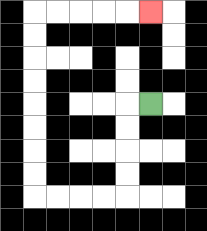{'start': '[6, 4]', 'end': '[6, 0]', 'path_directions': 'L,D,D,D,D,L,L,L,L,U,U,U,U,U,U,U,U,R,R,R,R,R', 'path_coordinates': '[[6, 4], [5, 4], [5, 5], [5, 6], [5, 7], [5, 8], [4, 8], [3, 8], [2, 8], [1, 8], [1, 7], [1, 6], [1, 5], [1, 4], [1, 3], [1, 2], [1, 1], [1, 0], [2, 0], [3, 0], [4, 0], [5, 0], [6, 0]]'}